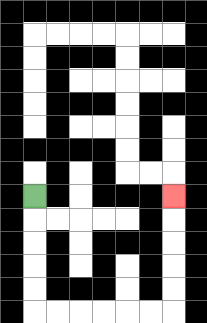{'start': '[1, 8]', 'end': '[7, 8]', 'path_directions': 'D,D,D,D,D,R,R,R,R,R,R,U,U,U,U,U', 'path_coordinates': '[[1, 8], [1, 9], [1, 10], [1, 11], [1, 12], [1, 13], [2, 13], [3, 13], [4, 13], [5, 13], [6, 13], [7, 13], [7, 12], [7, 11], [7, 10], [7, 9], [7, 8]]'}